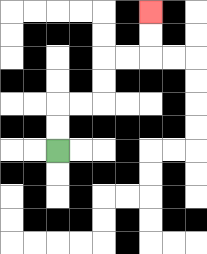{'start': '[2, 6]', 'end': '[6, 0]', 'path_directions': 'U,U,R,R,U,U,R,R,U,U', 'path_coordinates': '[[2, 6], [2, 5], [2, 4], [3, 4], [4, 4], [4, 3], [4, 2], [5, 2], [6, 2], [6, 1], [6, 0]]'}